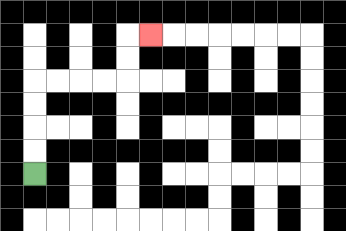{'start': '[1, 7]', 'end': '[6, 1]', 'path_directions': 'U,U,U,U,R,R,R,R,U,U,R', 'path_coordinates': '[[1, 7], [1, 6], [1, 5], [1, 4], [1, 3], [2, 3], [3, 3], [4, 3], [5, 3], [5, 2], [5, 1], [6, 1]]'}